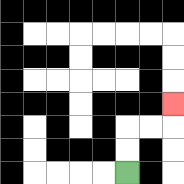{'start': '[5, 7]', 'end': '[7, 4]', 'path_directions': 'U,U,R,R,U', 'path_coordinates': '[[5, 7], [5, 6], [5, 5], [6, 5], [7, 5], [7, 4]]'}